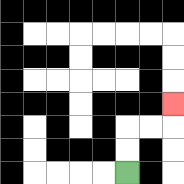{'start': '[5, 7]', 'end': '[7, 4]', 'path_directions': 'U,U,R,R,U', 'path_coordinates': '[[5, 7], [5, 6], [5, 5], [6, 5], [7, 5], [7, 4]]'}